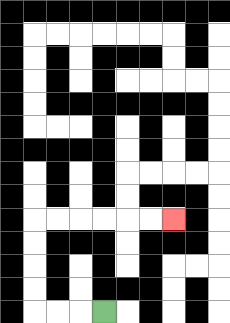{'start': '[4, 13]', 'end': '[7, 9]', 'path_directions': 'L,L,L,U,U,U,U,R,R,R,R,R,R', 'path_coordinates': '[[4, 13], [3, 13], [2, 13], [1, 13], [1, 12], [1, 11], [1, 10], [1, 9], [2, 9], [3, 9], [4, 9], [5, 9], [6, 9], [7, 9]]'}